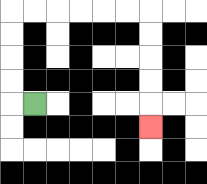{'start': '[1, 4]', 'end': '[6, 5]', 'path_directions': 'L,U,U,U,U,R,R,R,R,R,R,D,D,D,D,D', 'path_coordinates': '[[1, 4], [0, 4], [0, 3], [0, 2], [0, 1], [0, 0], [1, 0], [2, 0], [3, 0], [4, 0], [5, 0], [6, 0], [6, 1], [6, 2], [6, 3], [6, 4], [6, 5]]'}